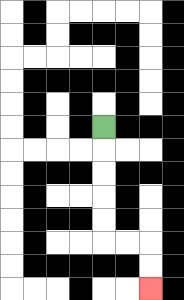{'start': '[4, 5]', 'end': '[6, 12]', 'path_directions': 'D,D,D,D,D,R,R,D,D', 'path_coordinates': '[[4, 5], [4, 6], [4, 7], [4, 8], [4, 9], [4, 10], [5, 10], [6, 10], [6, 11], [6, 12]]'}